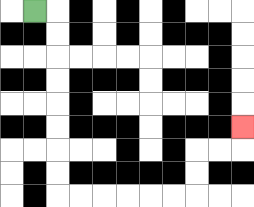{'start': '[1, 0]', 'end': '[10, 5]', 'path_directions': 'R,D,D,D,D,D,D,D,D,R,R,R,R,R,R,U,U,R,R,U', 'path_coordinates': '[[1, 0], [2, 0], [2, 1], [2, 2], [2, 3], [2, 4], [2, 5], [2, 6], [2, 7], [2, 8], [3, 8], [4, 8], [5, 8], [6, 8], [7, 8], [8, 8], [8, 7], [8, 6], [9, 6], [10, 6], [10, 5]]'}